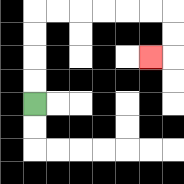{'start': '[1, 4]', 'end': '[6, 2]', 'path_directions': 'U,U,U,U,R,R,R,R,R,R,D,D,L', 'path_coordinates': '[[1, 4], [1, 3], [1, 2], [1, 1], [1, 0], [2, 0], [3, 0], [4, 0], [5, 0], [6, 0], [7, 0], [7, 1], [7, 2], [6, 2]]'}